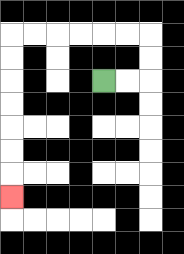{'start': '[4, 3]', 'end': '[0, 8]', 'path_directions': 'R,R,U,U,L,L,L,L,L,L,D,D,D,D,D,D,D', 'path_coordinates': '[[4, 3], [5, 3], [6, 3], [6, 2], [6, 1], [5, 1], [4, 1], [3, 1], [2, 1], [1, 1], [0, 1], [0, 2], [0, 3], [0, 4], [0, 5], [0, 6], [0, 7], [0, 8]]'}